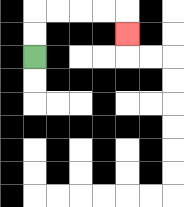{'start': '[1, 2]', 'end': '[5, 1]', 'path_directions': 'U,U,R,R,R,R,D', 'path_coordinates': '[[1, 2], [1, 1], [1, 0], [2, 0], [3, 0], [4, 0], [5, 0], [5, 1]]'}